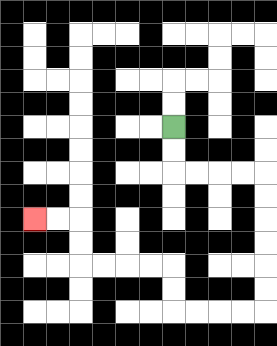{'start': '[7, 5]', 'end': '[1, 9]', 'path_directions': 'D,D,R,R,R,R,D,D,D,D,D,D,L,L,L,L,U,U,L,L,L,L,U,U,L,L', 'path_coordinates': '[[7, 5], [7, 6], [7, 7], [8, 7], [9, 7], [10, 7], [11, 7], [11, 8], [11, 9], [11, 10], [11, 11], [11, 12], [11, 13], [10, 13], [9, 13], [8, 13], [7, 13], [7, 12], [7, 11], [6, 11], [5, 11], [4, 11], [3, 11], [3, 10], [3, 9], [2, 9], [1, 9]]'}